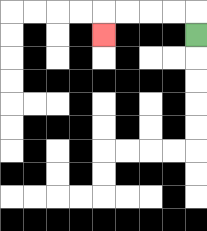{'start': '[8, 1]', 'end': '[4, 1]', 'path_directions': 'U,L,L,L,L,D', 'path_coordinates': '[[8, 1], [8, 0], [7, 0], [6, 0], [5, 0], [4, 0], [4, 1]]'}